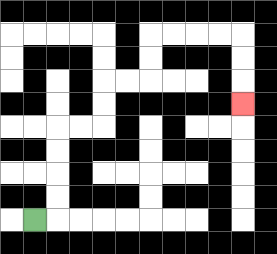{'start': '[1, 9]', 'end': '[10, 4]', 'path_directions': 'R,U,U,U,U,R,R,U,U,R,R,U,U,R,R,R,R,D,D,D', 'path_coordinates': '[[1, 9], [2, 9], [2, 8], [2, 7], [2, 6], [2, 5], [3, 5], [4, 5], [4, 4], [4, 3], [5, 3], [6, 3], [6, 2], [6, 1], [7, 1], [8, 1], [9, 1], [10, 1], [10, 2], [10, 3], [10, 4]]'}